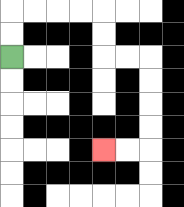{'start': '[0, 2]', 'end': '[4, 6]', 'path_directions': 'U,U,R,R,R,R,D,D,R,R,D,D,D,D,L,L', 'path_coordinates': '[[0, 2], [0, 1], [0, 0], [1, 0], [2, 0], [3, 0], [4, 0], [4, 1], [4, 2], [5, 2], [6, 2], [6, 3], [6, 4], [6, 5], [6, 6], [5, 6], [4, 6]]'}